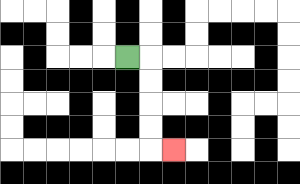{'start': '[5, 2]', 'end': '[7, 6]', 'path_directions': 'R,D,D,D,D,R', 'path_coordinates': '[[5, 2], [6, 2], [6, 3], [6, 4], [6, 5], [6, 6], [7, 6]]'}